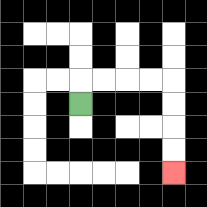{'start': '[3, 4]', 'end': '[7, 7]', 'path_directions': 'U,R,R,R,R,D,D,D,D', 'path_coordinates': '[[3, 4], [3, 3], [4, 3], [5, 3], [6, 3], [7, 3], [7, 4], [7, 5], [7, 6], [7, 7]]'}